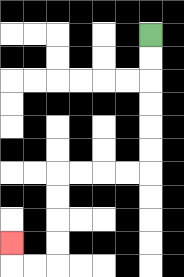{'start': '[6, 1]', 'end': '[0, 10]', 'path_directions': 'D,D,D,D,D,D,L,L,L,L,D,D,D,D,L,L,U', 'path_coordinates': '[[6, 1], [6, 2], [6, 3], [6, 4], [6, 5], [6, 6], [6, 7], [5, 7], [4, 7], [3, 7], [2, 7], [2, 8], [2, 9], [2, 10], [2, 11], [1, 11], [0, 11], [0, 10]]'}